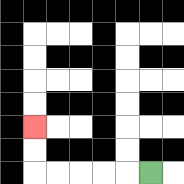{'start': '[6, 7]', 'end': '[1, 5]', 'path_directions': 'L,L,L,L,L,U,U', 'path_coordinates': '[[6, 7], [5, 7], [4, 7], [3, 7], [2, 7], [1, 7], [1, 6], [1, 5]]'}